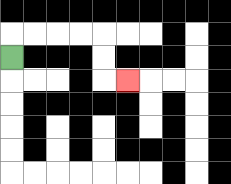{'start': '[0, 2]', 'end': '[5, 3]', 'path_directions': 'U,R,R,R,R,D,D,R', 'path_coordinates': '[[0, 2], [0, 1], [1, 1], [2, 1], [3, 1], [4, 1], [4, 2], [4, 3], [5, 3]]'}